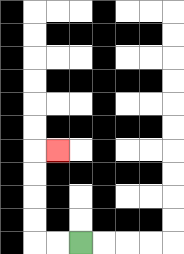{'start': '[3, 10]', 'end': '[2, 6]', 'path_directions': 'L,L,U,U,U,U,R', 'path_coordinates': '[[3, 10], [2, 10], [1, 10], [1, 9], [1, 8], [1, 7], [1, 6], [2, 6]]'}